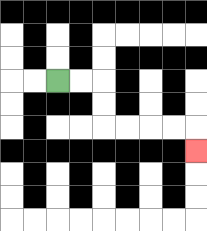{'start': '[2, 3]', 'end': '[8, 6]', 'path_directions': 'R,R,D,D,R,R,R,R,D', 'path_coordinates': '[[2, 3], [3, 3], [4, 3], [4, 4], [4, 5], [5, 5], [6, 5], [7, 5], [8, 5], [8, 6]]'}